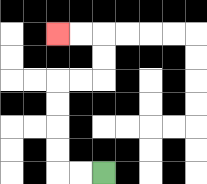{'start': '[4, 7]', 'end': '[2, 1]', 'path_directions': 'L,L,U,U,U,U,R,R,U,U,L,L', 'path_coordinates': '[[4, 7], [3, 7], [2, 7], [2, 6], [2, 5], [2, 4], [2, 3], [3, 3], [4, 3], [4, 2], [4, 1], [3, 1], [2, 1]]'}